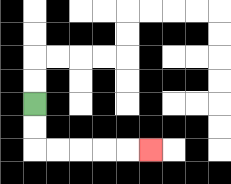{'start': '[1, 4]', 'end': '[6, 6]', 'path_directions': 'D,D,R,R,R,R,R', 'path_coordinates': '[[1, 4], [1, 5], [1, 6], [2, 6], [3, 6], [4, 6], [5, 6], [6, 6]]'}